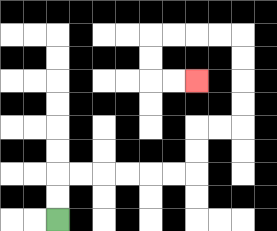{'start': '[2, 9]', 'end': '[8, 3]', 'path_directions': 'U,U,R,R,R,R,R,R,U,U,R,R,U,U,U,U,L,L,L,L,D,D,R,R', 'path_coordinates': '[[2, 9], [2, 8], [2, 7], [3, 7], [4, 7], [5, 7], [6, 7], [7, 7], [8, 7], [8, 6], [8, 5], [9, 5], [10, 5], [10, 4], [10, 3], [10, 2], [10, 1], [9, 1], [8, 1], [7, 1], [6, 1], [6, 2], [6, 3], [7, 3], [8, 3]]'}